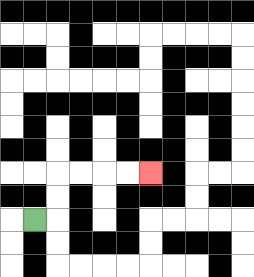{'start': '[1, 9]', 'end': '[6, 7]', 'path_directions': 'R,U,U,R,R,R,R', 'path_coordinates': '[[1, 9], [2, 9], [2, 8], [2, 7], [3, 7], [4, 7], [5, 7], [6, 7]]'}